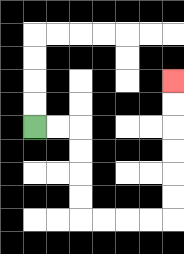{'start': '[1, 5]', 'end': '[7, 3]', 'path_directions': 'R,R,D,D,D,D,R,R,R,R,U,U,U,U,U,U', 'path_coordinates': '[[1, 5], [2, 5], [3, 5], [3, 6], [3, 7], [3, 8], [3, 9], [4, 9], [5, 9], [6, 9], [7, 9], [7, 8], [7, 7], [7, 6], [7, 5], [7, 4], [7, 3]]'}